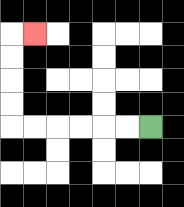{'start': '[6, 5]', 'end': '[1, 1]', 'path_directions': 'L,L,L,L,L,L,U,U,U,U,R', 'path_coordinates': '[[6, 5], [5, 5], [4, 5], [3, 5], [2, 5], [1, 5], [0, 5], [0, 4], [0, 3], [0, 2], [0, 1], [1, 1]]'}